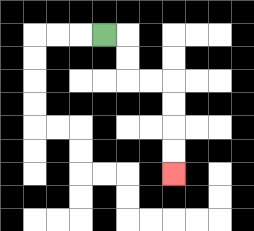{'start': '[4, 1]', 'end': '[7, 7]', 'path_directions': 'R,D,D,R,R,D,D,D,D', 'path_coordinates': '[[4, 1], [5, 1], [5, 2], [5, 3], [6, 3], [7, 3], [7, 4], [7, 5], [7, 6], [7, 7]]'}